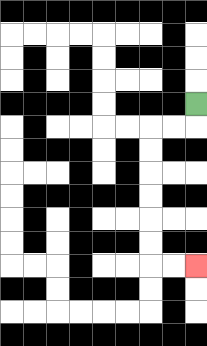{'start': '[8, 4]', 'end': '[8, 11]', 'path_directions': 'D,L,L,D,D,D,D,D,D,R,R', 'path_coordinates': '[[8, 4], [8, 5], [7, 5], [6, 5], [6, 6], [6, 7], [6, 8], [6, 9], [6, 10], [6, 11], [7, 11], [8, 11]]'}